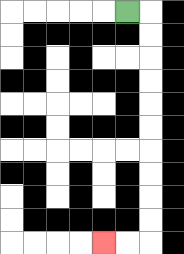{'start': '[5, 0]', 'end': '[4, 10]', 'path_directions': 'R,D,D,D,D,D,D,D,D,D,D,L,L', 'path_coordinates': '[[5, 0], [6, 0], [6, 1], [6, 2], [6, 3], [6, 4], [6, 5], [6, 6], [6, 7], [6, 8], [6, 9], [6, 10], [5, 10], [4, 10]]'}